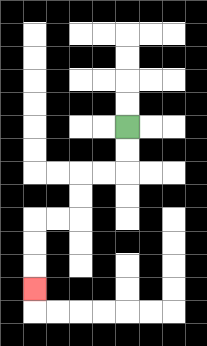{'start': '[5, 5]', 'end': '[1, 12]', 'path_directions': 'D,D,L,L,D,D,L,L,D,D,D', 'path_coordinates': '[[5, 5], [5, 6], [5, 7], [4, 7], [3, 7], [3, 8], [3, 9], [2, 9], [1, 9], [1, 10], [1, 11], [1, 12]]'}